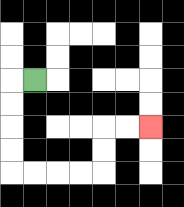{'start': '[1, 3]', 'end': '[6, 5]', 'path_directions': 'L,D,D,D,D,R,R,R,R,U,U,R,R', 'path_coordinates': '[[1, 3], [0, 3], [0, 4], [0, 5], [0, 6], [0, 7], [1, 7], [2, 7], [3, 7], [4, 7], [4, 6], [4, 5], [5, 5], [6, 5]]'}